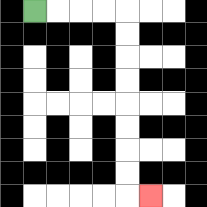{'start': '[1, 0]', 'end': '[6, 8]', 'path_directions': 'R,R,R,R,D,D,D,D,D,D,D,D,R', 'path_coordinates': '[[1, 0], [2, 0], [3, 0], [4, 0], [5, 0], [5, 1], [5, 2], [5, 3], [5, 4], [5, 5], [5, 6], [5, 7], [5, 8], [6, 8]]'}